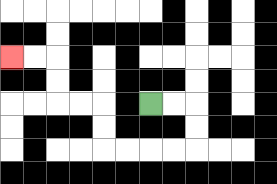{'start': '[6, 4]', 'end': '[0, 2]', 'path_directions': 'R,R,D,D,L,L,L,L,U,U,L,L,U,U,L,L', 'path_coordinates': '[[6, 4], [7, 4], [8, 4], [8, 5], [8, 6], [7, 6], [6, 6], [5, 6], [4, 6], [4, 5], [4, 4], [3, 4], [2, 4], [2, 3], [2, 2], [1, 2], [0, 2]]'}